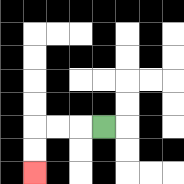{'start': '[4, 5]', 'end': '[1, 7]', 'path_directions': 'L,L,L,D,D', 'path_coordinates': '[[4, 5], [3, 5], [2, 5], [1, 5], [1, 6], [1, 7]]'}